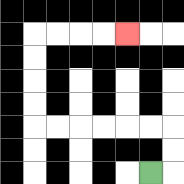{'start': '[6, 7]', 'end': '[5, 1]', 'path_directions': 'R,U,U,L,L,L,L,L,L,U,U,U,U,R,R,R,R', 'path_coordinates': '[[6, 7], [7, 7], [7, 6], [7, 5], [6, 5], [5, 5], [4, 5], [3, 5], [2, 5], [1, 5], [1, 4], [1, 3], [1, 2], [1, 1], [2, 1], [3, 1], [4, 1], [5, 1]]'}